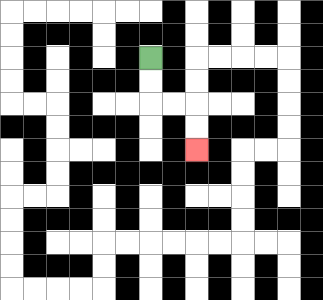{'start': '[6, 2]', 'end': '[8, 6]', 'path_directions': 'D,D,R,R,D,D', 'path_coordinates': '[[6, 2], [6, 3], [6, 4], [7, 4], [8, 4], [8, 5], [8, 6]]'}